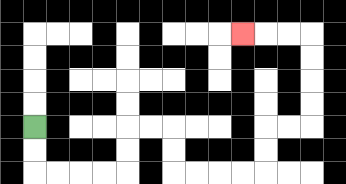{'start': '[1, 5]', 'end': '[10, 1]', 'path_directions': 'D,D,R,R,R,R,U,U,R,R,D,D,R,R,R,R,U,U,R,R,U,U,U,U,L,L,L', 'path_coordinates': '[[1, 5], [1, 6], [1, 7], [2, 7], [3, 7], [4, 7], [5, 7], [5, 6], [5, 5], [6, 5], [7, 5], [7, 6], [7, 7], [8, 7], [9, 7], [10, 7], [11, 7], [11, 6], [11, 5], [12, 5], [13, 5], [13, 4], [13, 3], [13, 2], [13, 1], [12, 1], [11, 1], [10, 1]]'}